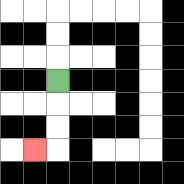{'start': '[2, 3]', 'end': '[1, 6]', 'path_directions': 'D,D,D,L', 'path_coordinates': '[[2, 3], [2, 4], [2, 5], [2, 6], [1, 6]]'}